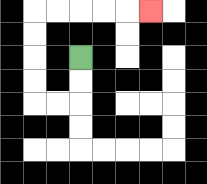{'start': '[3, 2]', 'end': '[6, 0]', 'path_directions': 'D,D,L,L,U,U,U,U,R,R,R,R,R', 'path_coordinates': '[[3, 2], [3, 3], [3, 4], [2, 4], [1, 4], [1, 3], [1, 2], [1, 1], [1, 0], [2, 0], [3, 0], [4, 0], [5, 0], [6, 0]]'}